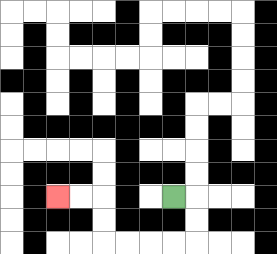{'start': '[7, 8]', 'end': '[2, 8]', 'path_directions': 'R,D,D,L,L,L,L,U,U,L,L', 'path_coordinates': '[[7, 8], [8, 8], [8, 9], [8, 10], [7, 10], [6, 10], [5, 10], [4, 10], [4, 9], [4, 8], [3, 8], [2, 8]]'}